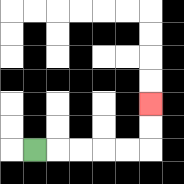{'start': '[1, 6]', 'end': '[6, 4]', 'path_directions': 'R,R,R,R,R,U,U', 'path_coordinates': '[[1, 6], [2, 6], [3, 6], [4, 6], [5, 6], [6, 6], [6, 5], [6, 4]]'}